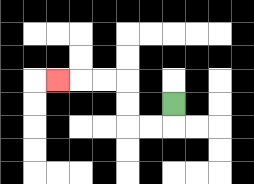{'start': '[7, 4]', 'end': '[2, 3]', 'path_directions': 'D,L,L,U,U,L,L,L', 'path_coordinates': '[[7, 4], [7, 5], [6, 5], [5, 5], [5, 4], [5, 3], [4, 3], [3, 3], [2, 3]]'}